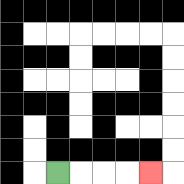{'start': '[2, 7]', 'end': '[6, 7]', 'path_directions': 'R,R,R,R', 'path_coordinates': '[[2, 7], [3, 7], [4, 7], [5, 7], [6, 7]]'}